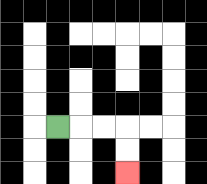{'start': '[2, 5]', 'end': '[5, 7]', 'path_directions': 'R,R,R,D,D', 'path_coordinates': '[[2, 5], [3, 5], [4, 5], [5, 5], [5, 6], [5, 7]]'}